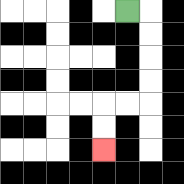{'start': '[5, 0]', 'end': '[4, 6]', 'path_directions': 'R,D,D,D,D,L,L,D,D', 'path_coordinates': '[[5, 0], [6, 0], [6, 1], [6, 2], [6, 3], [6, 4], [5, 4], [4, 4], [4, 5], [4, 6]]'}